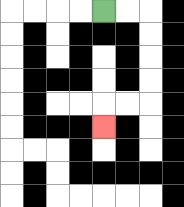{'start': '[4, 0]', 'end': '[4, 5]', 'path_directions': 'R,R,D,D,D,D,L,L,D', 'path_coordinates': '[[4, 0], [5, 0], [6, 0], [6, 1], [6, 2], [6, 3], [6, 4], [5, 4], [4, 4], [4, 5]]'}